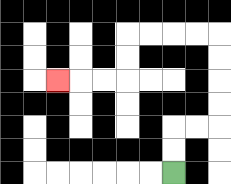{'start': '[7, 7]', 'end': '[2, 3]', 'path_directions': 'U,U,R,R,U,U,U,U,L,L,L,L,D,D,L,L,L', 'path_coordinates': '[[7, 7], [7, 6], [7, 5], [8, 5], [9, 5], [9, 4], [9, 3], [9, 2], [9, 1], [8, 1], [7, 1], [6, 1], [5, 1], [5, 2], [5, 3], [4, 3], [3, 3], [2, 3]]'}